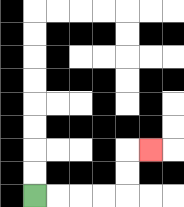{'start': '[1, 8]', 'end': '[6, 6]', 'path_directions': 'R,R,R,R,U,U,R', 'path_coordinates': '[[1, 8], [2, 8], [3, 8], [4, 8], [5, 8], [5, 7], [5, 6], [6, 6]]'}